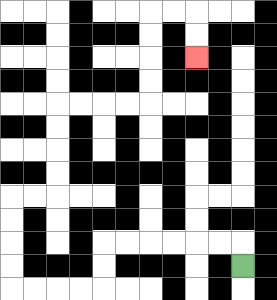{'start': '[10, 11]', 'end': '[8, 2]', 'path_directions': 'U,L,L,L,L,L,L,D,D,L,L,L,L,U,U,U,U,R,R,U,U,U,U,R,R,R,R,U,U,U,U,R,R,D,D', 'path_coordinates': '[[10, 11], [10, 10], [9, 10], [8, 10], [7, 10], [6, 10], [5, 10], [4, 10], [4, 11], [4, 12], [3, 12], [2, 12], [1, 12], [0, 12], [0, 11], [0, 10], [0, 9], [0, 8], [1, 8], [2, 8], [2, 7], [2, 6], [2, 5], [2, 4], [3, 4], [4, 4], [5, 4], [6, 4], [6, 3], [6, 2], [6, 1], [6, 0], [7, 0], [8, 0], [8, 1], [8, 2]]'}